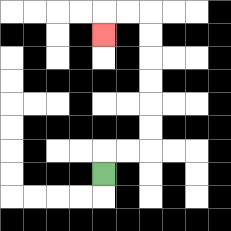{'start': '[4, 7]', 'end': '[4, 1]', 'path_directions': 'U,R,R,U,U,U,U,U,U,L,L,D', 'path_coordinates': '[[4, 7], [4, 6], [5, 6], [6, 6], [6, 5], [6, 4], [6, 3], [6, 2], [6, 1], [6, 0], [5, 0], [4, 0], [4, 1]]'}